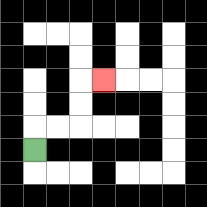{'start': '[1, 6]', 'end': '[4, 3]', 'path_directions': 'U,R,R,U,U,R', 'path_coordinates': '[[1, 6], [1, 5], [2, 5], [3, 5], [3, 4], [3, 3], [4, 3]]'}